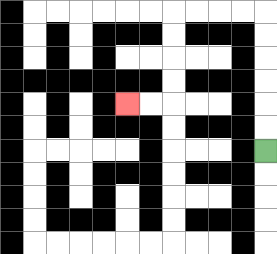{'start': '[11, 6]', 'end': '[5, 4]', 'path_directions': 'U,U,U,U,U,U,L,L,L,L,D,D,D,D,L,L', 'path_coordinates': '[[11, 6], [11, 5], [11, 4], [11, 3], [11, 2], [11, 1], [11, 0], [10, 0], [9, 0], [8, 0], [7, 0], [7, 1], [7, 2], [7, 3], [7, 4], [6, 4], [5, 4]]'}